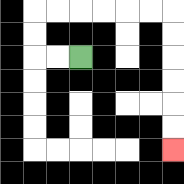{'start': '[3, 2]', 'end': '[7, 6]', 'path_directions': 'L,L,U,U,R,R,R,R,R,R,D,D,D,D,D,D', 'path_coordinates': '[[3, 2], [2, 2], [1, 2], [1, 1], [1, 0], [2, 0], [3, 0], [4, 0], [5, 0], [6, 0], [7, 0], [7, 1], [7, 2], [7, 3], [7, 4], [7, 5], [7, 6]]'}